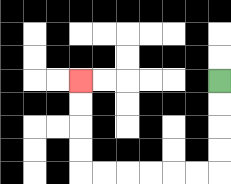{'start': '[9, 3]', 'end': '[3, 3]', 'path_directions': 'D,D,D,D,L,L,L,L,L,L,U,U,U,U', 'path_coordinates': '[[9, 3], [9, 4], [9, 5], [9, 6], [9, 7], [8, 7], [7, 7], [6, 7], [5, 7], [4, 7], [3, 7], [3, 6], [3, 5], [3, 4], [3, 3]]'}